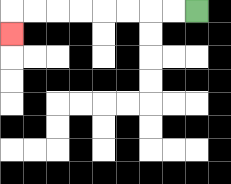{'start': '[8, 0]', 'end': '[0, 1]', 'path_directions': 'L,L,L,L,L,L,L,L,D', 'path_coordinates': '[[8, 0], [7, 0], [6, 0], [5, 0], [4, 0], [3, 0], [2, 0], [1, 0], [0, 0], [0, 1]]'}